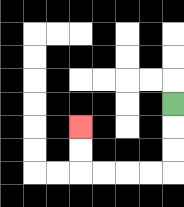{'start': '[7, 4]', 'end': '[3, 5]', 'path_directions': 'D,D,D,L,L,L,L,U,U', 'path_coordinates': '[[7, 4], [7, 5], [7, 6], [7, 7], [6, 7], [5, 7], [4, 7], [3, 7], [3, 6], [3, 5]]'}